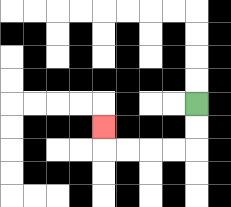{'start': '[8, 4]', 'end': '[4, 5]', 'path_directions': 'D,D,L,L,L,L,U', 'path_coordinates': '[[8, 4], [8, 5], [8, 6], [7, 6], [6, 6], [5, 6], [4, 6], [4, 5]]'}